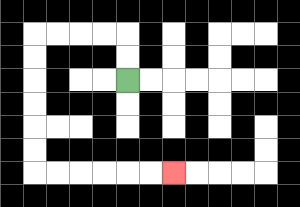{'start': '[5, 3]', 'end': '[7, 7]', 'path_directions': 'U,U,L,L,L,L,D,D,D,D,D,D,R,R,R,R,R,R', 'path_coordinates': '[[5, 3], [5, 2], [5, 1], [4, 1], [3, 1], [2, 1], [1, 1], [1, 2], [1, 3], [1, 4], [1, 5], [1, 6], [1, 7], [2, 7], [3, 7], [4, 7], [5, 7], [6, 7], [7, 7]]'}